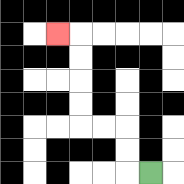{'start': '[6, 7]', 'end': '[2, 1]', 'path_directions': 'L,U,U,L,L,U,U,U,U,L', 'path_coordinates': '[[6, 7], [5, 7], [5, 6], [5, 5], [4, 5], [3, 5], [3, 4], [3, 3], [3, 2], [3, 1], [2, 1]]'}